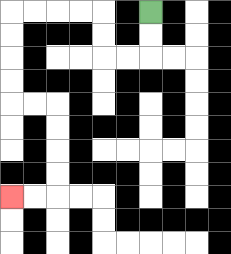{'start': '[6, 0]', 'end': '[0, 8]', 'path_directions': 'D,D,L,L,U,U,L,L,L,L,D,D,D,D,R,R,D,D,D,D,L,L', 'path_coordinates': '[[6, 0], [6, 1], [6, 2], [5, 2], [4, 2], [4, 1], [4, 0], [3, 0], [2, 0], [1, 0], [0, 0], [0, 1], [0, 2], [0, 3], [0, 4], [1, 4], [2, 4], [2, 5], [2, 6], [2, 7], [2, 8], [1, 8], [0, 8]]'}